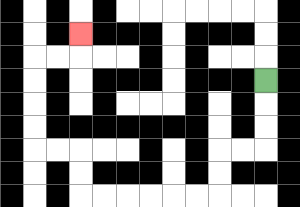{'start': '[11, 3]', 'end': '[3, 1]', 'path_directions': 'D,D,D,L,L,D,D,L,L,L,L,L,L,U,U,L,L,U,U,U,U,R,R,U', 'path_coordinates': '[[11, 3], [11, 4], [11, 5], [11, 6], [10, 6], [9, 6], [9, 7], [9, 8], [8, 8], [7, 8], [6, 8], [5, 8], [4, 8], [3, 8], [3, 7], [3, 6], [2, 6], [1, 6], [1, 5], [1, 4], [1, 3], [1, 2], [2, 2], [3, 2], [3, 1]]'}